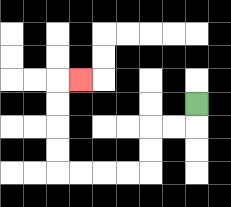{'start': '[8, 4]', 'end': '[3, 3]', 'path_directions': 'D,L,L,D,D,L,L,L,L,U,U,U,U,R', 'path_coordinates': '[[8, 4], [8, 5], [7, 5], [6, 5], [6, 6], [6, 7], [5, 7], [4, 7], [3, 7], [2, 7], [2, 6], [2, 5], [2, 4], [2, 3], [3, 3]]'}